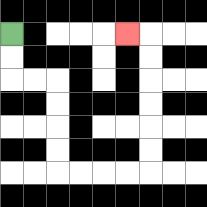{'start': '[0, 1]', 'end': '[5, 1]', 'path_directions': 'D,D,R,R,D,D,D,D,R,R,R,R,U,U,U,U,U,U,L', 'path_coordinates': '[[0, 1], [0, 2], [0, 3], [1, 3], [2, 3], [2, 4], [2, 5], [2, 6], [2, 7], [3, 7], [4, 7], [5, 7], [6, 7], [6, 6], [6, 5], [6, 4], [6, 3], [6, 2], [6, 1], [5, 1]]'}